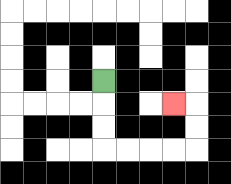{'start': '[4, 3]', 'end': '[7, 4]', 'path_directions': 'D,D,D,R,R,R,R,U,U,L', 'path_coordinates': '[[4, 3], [4, 4], [4, 5], [4, 6], [5, 6], [6, 6], [7, 6], [8, 6], [8, 5], [8, 4], [7, 4]]'}